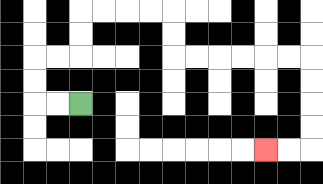{'start': '[3, 4]', 'end': '[11, 6]', 'path_directions': 'L,L,U,U,R,R,U,U,R,R,R,R,D,D,R,R,R,R,R,R,D,D,D,D,L,L', 'path_coordinates': '[[3, 4], [2, 4], [1, 4], [1, 3], [1, 2], [2, 2], [3, 2], [3, 1], [3, 0], [4, 0], [5, 0], [6, 0], [7, 0], [7, 1], [7, 2], [8, 2], [9, 2], [10, 2], [11, 2], [12, 2], [13, 2], [13, 3], [13, 4], [13, 5], [13, 6], [12, 6], [11, 6]]'}